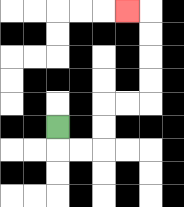{'start': '[2, 5]', 'end': '[5, 0]', 'path_directions': 'D,R,R,U,U,R,R,U,U,U,U,L', 'path_coordinates': '[[2, 5], [2, 6], [3, 6], [4, 6], [4, 5], [4, 4], [5, 4], [6, 4], [6, 3], [6, 2], [6, 1], [6, 0], [5, 0]]'}